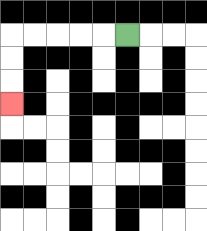{'start': '[5, 1]', 'end': '[0, 4]', 'path_directions': 'L,L,L,L,L,D,D,D', 'path_coordinates': '[[5, 1], [4, 1], [3, 1], [2, 1], [1, 1], [0, 1], [0, 2], [0, 3], [0, 4]]'}